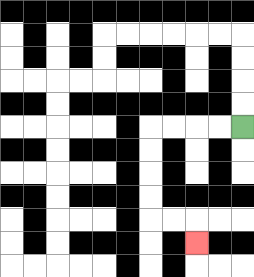{'start': '[10, 5]', 'end': '[8, 10]', 'path_directions': 'L,L,L,L,D,D,D,D,R,R,D', 'path_coordinates': '[[10, 5], [9, 5], [8, 5], [7, 5], [6, 5], [6, 6], [6, 7], [6, 8], [6, 9], [7, 9], [8, 9], [8, 10]]'}